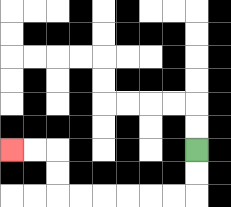{'start': '[8, 6]', 'end': '[0, 6]', 'path_directions': 'D,D,L,L,L,L,L,L,U,U,L,L', 'path_coordinates': '[[8, 6], [8, 7], [8, 8], [7, 8], [6, 8], [5, 8], [4, 8], [3, 8], [2, 8], [2, 7], [2, 6], [1, 6], [0, 6]]'}